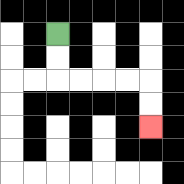{'start': '[2, 1]', 'end': '[6, 5]', 'path_directions': 'D,D,R,R,R,R,D,D', 'path_coordinates': '[[2, 1], [2, 2], [2, 3], [3, 3], [4, 3], [5, 3], [6, 3], [6, 4], [6, 5]]'}